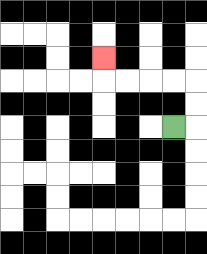{'start': '[7, 5]', 'end': '[4, 2]', 'path_directions': 'R,U,U,L,L,L,L,U', 'path_coordinates': '[[7, 5], [8, 5], [8, 4], [8, 3], [7, 3], [6, 3], [5, 3], [4, 3], [4, 2]]'}